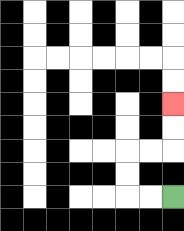{'start': '[7, 8]', 'end': '[7, 4]', 'path_directions': 'L,L,U,U,R,R,U,U', 'path_coordinates': '[[7, 8], [6, 8], [5, 8], [5, 7], [5, 6], [6, 6], [7, 6], [7, 5], [7, 4]]'}